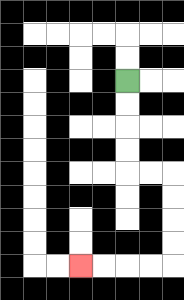{'start': '[5, 3]', 'end': '[3, 11]', 'path_directions': 'D,D,D,D,R,R,D,D,D,D,L,L,L,L', 'path_coordinates': '[[5, 3], [5, 4], [5, 5], [5, 6], [5, 7], [6, 7], [7, 7], [7, 8], [7, 9], [7, 10], [7, 11], [6, 11], [5, 11], [4, 11], [3, 11]]'}